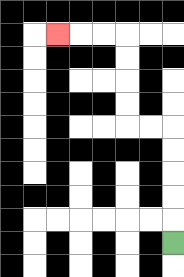{'start': '[7, 10]', 'end': '[2, 1]', 'path_directions': 'U,U,U,U,U,L,L,U,U,U,U,L,L,L', 'path_coordinates': '[[7, 10], [7, 9], [7, 8], [7, 7], [7, 6], [7, 5], [6, 5], [5, 5], [5, 4], [5, 3], [5, 2], [5, 1], [4, 1], [3, 1], [2, 1]]'}